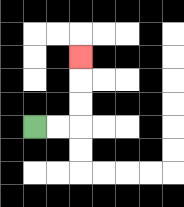{'start': '[1, 5]', 'end': '[3, 2]', 'path_directions': 'R,R,U,U,U', 'path_coordinates': '[[1, 5], [2, 5], [3, 5], [3, 4], [3, 3], [3, 2]]'}